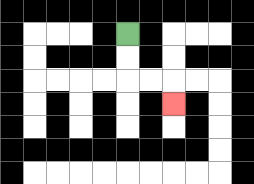{'start': '[5, 1]', 'end': '[7, 4]', 'path_directions': 'D,D,R,R,D', 'path_coordinates': '[[5, 1], [5, 2], [5, 3], [6, 3], [7, 3], [7, 4]]'}